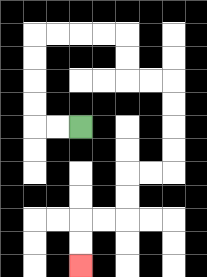{'start': '[3, 5]', 'end': '[3, 11]', 'path_directions': 'L,L,U,U,U,U,R,R,R,R,D,D,R,R,D,D,D,D,L,L,D,D,L,L,D,D', 'path_coordinates': '[[3, 5], [2, 5], [1, 5], [1, 4], [1, 3], [1, 2], [1, 1], [2, 1], [3, 1], [4, 1], [5, 1], [5, 2], [5, 3], [6, 3], [7, 3], [7, 4], [7, 5], [7, 6], [7, 7], [6, 7], [5, 7], [5, 8], [5, 9], [4, 9], [3, 9], [3, 10], [3, 11]]'}